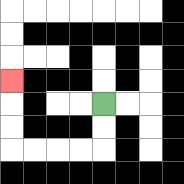{'start': '[4, 4]', 'end': '[0, 3]', 'path_directions': 'D,D,L,L,L,L,U,U,U', 'path_coordinates': '[[4, 4], [4, 5], [4, 6], [3, 6], [2, 6], [1, 6], [0, 6], [0, 5], [0, 4], [0, 3]]'}